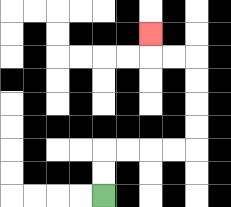{'start': '[4, 8]', 'end': '[6, 1]', 'path_directions': 'U,U,R,R,R,R,U,U,U,U,L,L,U', 'path_coordinates': '[[4, 8], [4, 7], [4, 6], [5, 6], [6, 6], [7, 6], [8, 6], [8, 5], [8, 4], [8, 3], [8, 2], [7, 2], [6, 2], [6, 1]]'}